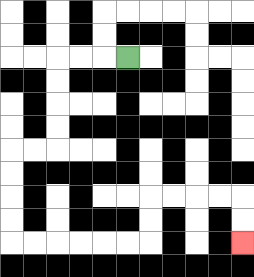{'start': '[5, 2]', 'end': '[10, 10]', 'path_directions': 'L,L,L,D,D,D,D,L,L,D,D,D,D,R,R,R,R,R,R,U,U,R,R,R,R,D,D', 'path_coordinates': '[[5, 2], [4, 2], [3, 2], [2, 2], [2, 3], [2, 4], [2, 5], [2, 6], [1, 6], [0, 6], [0, 7], [0, 8], [0, 9], [0, 10], [1, 10], [2, 10], [3, 10], [4, 10], [5, 10], [6, 10], [6, 9], [6, 8], [7, 8], [8, 8], [9, 8], [10, 8], [10, 9], [10, 10]]'}